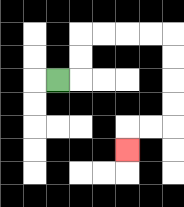{'start': '[2, 3]', 'end': '[5, 6]', 'path_directions': 'R,U,U,R,R,R,R,D,D,D,D,L,L,D', 'path_coordinates': '[[2, 3], [3, 3], [3, 2], [3, 1], [4, 1], [5, 1], [6, 1], [7, 1], [7, 2], [7, 3], [7, 4], [7, 5], [6, 5], [5, 5], [5, 6]]'}